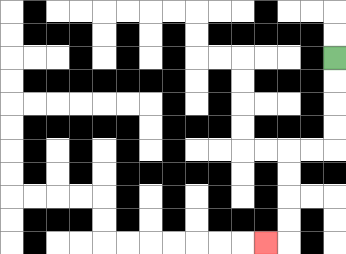{'start': '[14, 2]', 'end': '[11, 10]', 'path_directions': 'D,D,D,D,L,L,D,D,D,D,L', 'path_coordinates': '[[14, 2], [14, 3], [14, 4], [14, 5], [14, 6], [13, 6], [12, 6], [12, 7], [12, 8], [12, 9], [12, 10], [11, 10]]'}